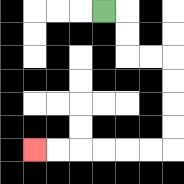{'start': '[4, 0]', 'end': '[1, 6]', 'path_directions': 'R,D,D,R,R,D,D,D,D,L,L,L,L,L,L', 'path_coordinates': '[[4, 0], [5, 0], [5, 1], [5, 2], [6, 2], [7, 2], [7, 3], [7, 4], [7, 5], [7, 6], [6, 6], [5, 6], [4, 6], [3, 6], [2, 6], [1, 6]]'}